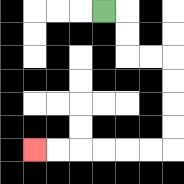{'start': '[4, 0]', 'end': '[1, 6]', 'path_directions': 'R,D,D,R,R,D,D,D,D,L,L,L,L,L,L', 'path_coordinates': '[[4, 0], [5, 0], [5, 1], [5, 2], [6, 2], [7, 2], [7, 3], [7, 4], [7, 5], [7, 6], [6, 6], [5, 6], [4, 6], [3, 6], [2, 6], [1, 6]]'}